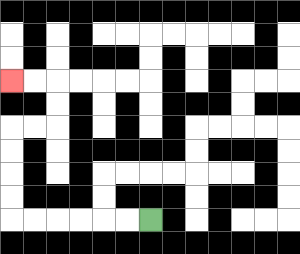{'start': '[6, 9]', 'end': '[0, 3]', 'path_directions': 'L,L,L,L,L,L,U,U,U,U,R,R,U,U,L,L', 'path_coordinates': '[[6, 9], [5, 9], [4, 9], [3, 9], [2, 9], [1, 9], [0, 9], [0, 8], [0, 7], [0, 6], [0, 5], [1, 5], [2, 5], [2, 4], [2, 3], [1, 3], [0, 3]]'}